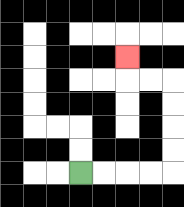{'start': '[3, 7]', 'end': '[5, 2]', 'path_directions': 'R,R,R,R,U,U,U,U,L,L,U', 'path_coordinates': '[[3, 7], [4, 7], [5, 7], [6, 7], [7, 7], [7, 6], [7, 5], [7, 4], [7, 3], [6, 3], [5, 3], [5, 2]]'}